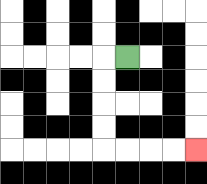{'start': '[5, 2]', 'end': '[8, 6]', 'path_directions': 'L,D,D,D,D,R,R,R,R', 'path_coordinates': '[[5, 2], [4, 2], [4, 3], [4, 4], [4, 5], [4, 6], [5, 6], [6, 6], [7, 6], [8, 6]]'}